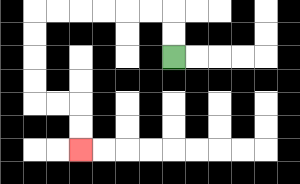{'start': '[7, 2]', 'end': '[3, 6]', 'path_directions': 'U,U,L,L,L,L,L,L,D,D,D,D,R,R,D,D', 'path_coordinates': '[[7, 2], [7, 1], [7, 0], [6, 0], [5, 0], [4, 0], [3, 0], [2, 0], [1, 0], [1, 1], [1, 2], [1, 3], [1, 4], [2, 4], [3, 4], [3, 5], [3, 6]]'}